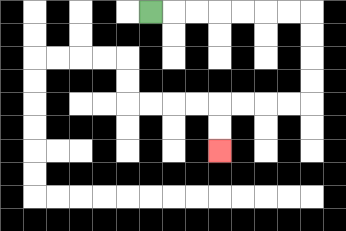{'start': '[6, 0]', 'end': '[9, 6]', 'path_directions': 'R,R,R,R,R,R,R,D,D,D,D,L,L,L,L,D,D', 'path_coordinates': '[[6, 0], [7, 0], [8, 0], [9, 0], [10, 0], [11, 0], [12, 0], [13, 0], [13, 1], [13, 2], [13, 3], [13, 4], [12, 4], [11, 4], [10, 4], [9, 4], [9, 5], [9, 6]]'}